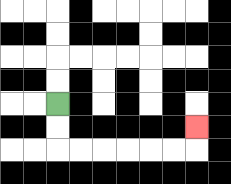{'start': '[2, 4]', 'end': '[8, 5]', 'path_directions': 'D,D,R,R,R,R,R,R,U', 'path_coordinates': '[[2, 4], [2, 5], [2, 6], [3, 6], [4, 6], [5, 6], [6, 6], [7, 6], [8, 6], [8, 5]]'}